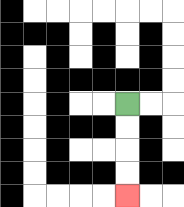{'start': '[5, 4]', 'end': '[5, 8]', 'path_directions': 'D,D,D,D', 'path_coordinates': '[[5, 4], [5, 5], [5, 6], [5, 7], [5, 8]]'}